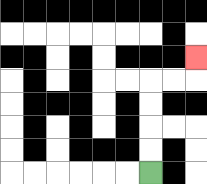{'start': '[6, 7]', 'end': '[8, 2]', 'path_directions': 'U,U,U,U,R,R,U', 'path_coordinates': '[[6, 7], [6, 6], [6, 5], [6, 4], [6, 3], [7, 3], [8, 3], [8, 2]]'}